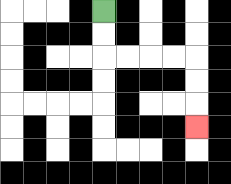{'start': '[4, 0]', 'end': '[8, 5]', 'path_directions': 'D,D,R,R,R,R,D,D,D', 'path_coordinates': '[[4, 0], [4, 1], [4, 2], [5, 2], [6, 2], [7, 2], [8, 2], [8, 3], [8, 4], [8, 5]]'}